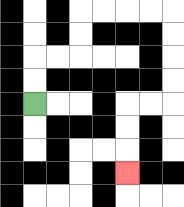{'start': '[1, 4]', 'end': '[5, 7]', 'path_directions': 'U,U,R,R,U,U,R,R,R,R,D,D,D,D,L,L,D,D,D', 'path_coordinates': '[[1, 4], [1, 3], [1, 2], [2, 2], [3, 2], [3, 1], [3, 0], [4, 0], [5, 0], [6, 0], [7, 0], [7, 1], [7, 2], [7, 3], [7, 4], [6, 4], [5, 4], [5, 5], [5, 6], [5, 7]]'}